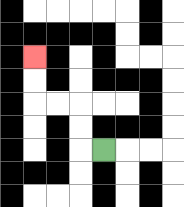{'start': '[4, 6]', 'end': '[1, 2]', 'path_directions': 'L,U,U,L,L,U,U', 'path_coordinates': '[[4, 6], [3, 6], [3, 5], [3, 4], [2, 4], [1, 4], [1, 3], [1, 2]]'}